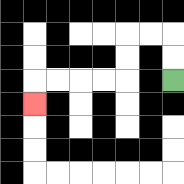{'start': '[7, 3]', 'end': '[1, 4]', 'path_directions': 'U,U,L,L,D,D,L,L,L,L,D', 'path_coordinates': '[[7, 3], [7, 2], [7, 1], [6, 1], [5, 1], [5, 2], [5, 3], [4, 3], [3, 3], [2, 3], [1, 3], [1, 4]]'}